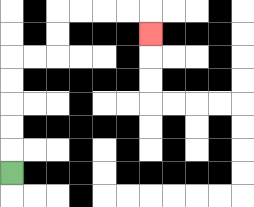{'start': '[0, 7]', 'end': '[6, 1]', 'path_directions': 'U,U,U,U,U,R,R,U,U,R,R,R,R,D', 'path_coordinates': '[[0, 7], [0, 6], [0, 5], [0, 4], [0, 3], [0, 2], [1, 2], [2, 2], [2, 1], [2, 0], [3, 0], [4, 0], [5, 0], [6, 0], [6, 1]]'}